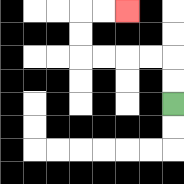{'start': '[7, 4]', 'end': '[5, 0]', 'path_directions': 'U,U,L,L,L,L,U,U,R,R', 'path_coordinates': '[[7, 4], [7, 3], [7, 2], [6, 2], [5, 2], [4, 2], [3, 2], [3, 1], [3, 0], [4, 0], [5, 0]]'}